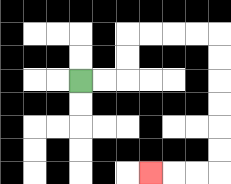{'start': '[3, 3]', 'end': '[6, 7]', 'path_directions': 'R,R,U,U,R,R,R,R,D,D,D,D,D,D,L,L,L', 'path_coordinates': '[[3, 3], [4, 3], [5, 3], [5, 2], [5, 1], [6, 1], [7, 1], [8, 1], [9, 1], [9, 2], [9, 3], [9, 4], [9, 5], [9, 6], [9, 7], [8, 7], [7, 7], [6, 7]]'}